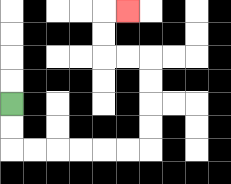{'start': '[0, 4]', 'end': '[5, 0]', 'path_directions': 'D,D,R,R,R,R,R,R,U,U,U,U,L,L,U,U,R', 'path_coordinates': '[[0, 4], [0, 5], [0, 6], [1, 6], [2, 6], [3, 6], [4, 6], [5, 6], [6, 6], [6, 5], [6, 4], [6, 3], [6, 2], [5, 2], [4, 2], [4, 1], [4, 0], [5, 0]]'}